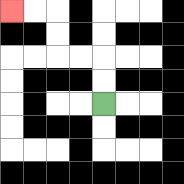{'start': '[4, 4]', 'end': '[0, 0]', 'path_directions': 'U,U,L,L,U,U,L,L', 'path_coordinates': '[[4, 4], [4, 3], [4, 2], [3, 2], [2, 2], [2, 1], [2, 0], [1, 0], [0, 0]]'}